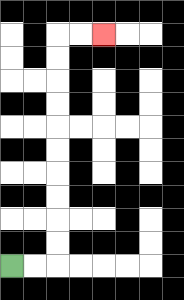{'start': '[0, 11]', 'end': '[4, 1]', 'path_directions': 'R,R,U,U,U,U,U,U,U,U,U,U,R,R', 'path_coordinates': '[[0, 11], [1, 11], [2, 11], [2, 10], [2, 9], [2, 8], [2, 7], [2, 6], [2, 5], [2, 4], [2, 3], [2, 2], [2, 1], [3, 1], [4, 1]]'}